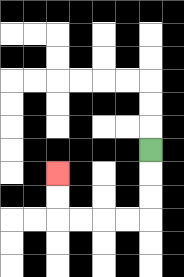{'start': '[6, 6]', 'end': '[2, 7]', 'path_directions': 'D,D,D,L,L,L,L,U,U', 'path_coordinates': '[[6, 6], [6, 7], [6, 8], [6, 9], [5, 9], [4, 9], [3, 9], [2, 9], [2, 8], [2, 7]]'}